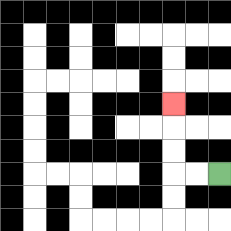{'start': '[9, 7]', 'end': '[7, 4]', 'path_directions': 'L,L,U,U,U', 'path_coordinates': '[[9, 7], [8, 7], [7, 7], [7, 6], [7, 5], [7, 4]]'}